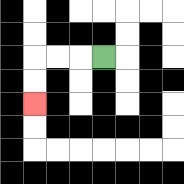{'start': '[4, 2]', 'end': '[1, 4]', 'path_directions': 'L,L,L,D,D', 'path_coordinates': '[[4, 2], [3, 2], [2, 2], [1, 2], [1, 3], [1, 4]]'}